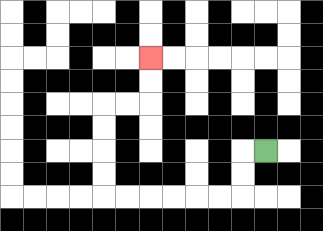{'start': '[11, 6]', 'end': '[6, 2]', 'path_directions': 'L,D,D,L,L,L,L,L,L,U,U,U,U,R,R,U,U', 'path_coordinates': '[[11, 6], [10, 6], [10, 7], [10, 8], [9, 8], [8, 8], [7, 8], [6, 8], [5, 8], [4, 8], [4, 7], [4, 6], [4, 5], [4, 4], [5, 4], [6, 4], [6, 3], [6, 2]]'}